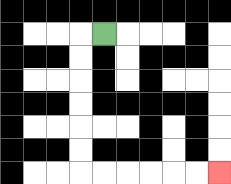{'start': '[4, 1]', 'end': '[9, 7]', 'path_directions': 'L,D,D,D,D,D,D,R,R,R,R,R,R', 'path_coordinates': '[[4, 1], [3, 1], [3, 2], [3, 3], [3, 4], [3, 5], [3, 6], [3, 7], [4, 7], [5, 7], [6, 7], [7, 7], [8, 7], [9, 7]]'}